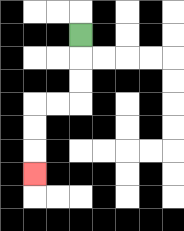{'start': '[3, 1]', 'end': '[1, 7]', 'path_directions': 'D,D,D,L,L,D,D,D', 'path_coordinates': '[[3, 1], [3, 2], [3, 3], [3, 4], [2, 4], [1, 4], [1, 5], [1, 6], [1, 7]]'}